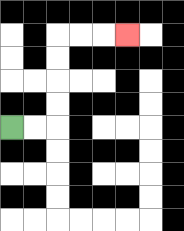{'start': '[0, 5]', 'end': '[5, 1]', 'path_directions': 'R,R,U,U,U,U,R,R,R', 'path_coordinates': '[[0, 5], [1, 5], [2, 5], [2, 4], [2, 3], [2, 2], [2, 1], [3, 1], [4, 1], [5, 1]]'}